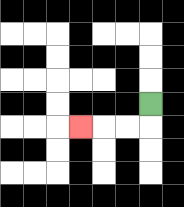{'start': '[6, 4]', 'end': '[3, 5]', 'path_directions': 'D,L,L,L', 'path_coordinates': '[[6, 4], [6, 5], [5, 5], [4, 5], [3, 5]]'}